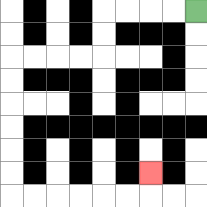{'start': '[8, 0]', 'end': '[6, 7]', 'path_directions': 'L,L,L,L,D,D,L,L,L,L,D,D,D,D,D,D,R,R,R,R,R,R,U', 'path_coordinates': '[[8, 0], [7, 0], [6, 0], [5, 0], [4, 0], [4, 1], [4, 2], [3, 2], [2, 2], [1, 2], [0, 2], [0, 3], [0, 4], [0, 5], [0, 6], [0, 7], [0, 8], [1, 8], [2, 8], [3, 8], [4, 8], [5, 8], [6, 8], [6, 7]]'}